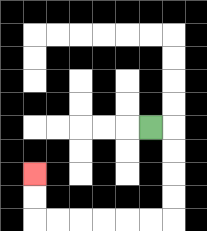{'start': '[6, 5]', 'end': '[1, 7]', 'path_directions': 'R,D,D,D,D,L,L,L,L,L,L,U,U', 'path_coordinates': '[[6, 5], [7, 5], [7, 6], [7, 7], [7, 8], [7, 9], [6, 9], [5, 9], [4, 9], [3, 9], [2, 9], [1, 9], [1, 8], [1, 7]]'}